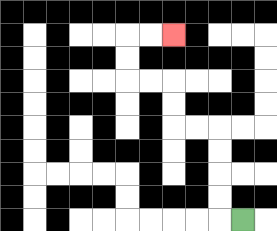{'start': '[10, 9]', 'end': '[7, 1]', 'path_directions': 'L,U,U,U,U,L,L,U,U,L,L,U,U,R,R', 'path_coordinates': '[[10, 9], [9, 9], [9, 8], [9, 7], [9, 6], [9, 5], [8, 5], [7, 5], [7, 4], [7, 3], [6, 3], [5, 3], [5, 2], [5, 1], [6, 1], [7, 1]]'}